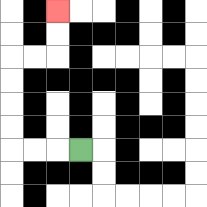{'start': '[3, 6]', 'end': '[2, 0]', 'path_directions': 'L,L,L,U,U,U,U,R,R,U,U', 'path_coordinates': '[[3, 6], [2, 6], [1, 6], [0, 6], [0, 5], [0, 4], [0, 3], [0, 2], [1, 2], [2, 2], [2, 1], [2, 0]]'}